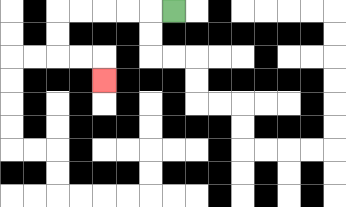{'start': '[7, 0]', 'end': '[4, 3]', 'path_directions': 'L,L,L,L,L,D,D,R,R,D', 'path_coordinates': '[[7, 0], [6, 0], [5, 0], [4, 0], [3, 0], [2, 0], [2, 1], [2, 2], [3, 2], [4, 2], [4, 3]]'}